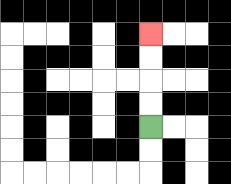{'start': '[6, 5]', 'end': '[6, 1]', 'path_directions': 'U,U,U,U', 'path_coordinates': '[[6, 5], [6, 4], [6, 3], [6, 2], [6, 1]]'}